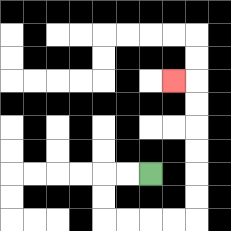{'start': '[6, 7]', 'end': '[7, 3]', 'path_directions': 'L,L,D,D,R,R,R,R,U,U,U,U,U,U,L', 'path_coordinates': '[[6, 7], [5, 7], [4, 7], [4, 8], [4, 9], [5, 9], [6, 9], [7, 9], [8, 9], [8, 8], [8, 7], [8, 6], [8, 5], [8, 4], [8, 3], [7, 3]]'}